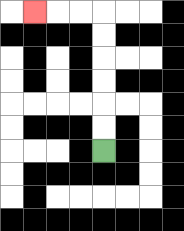{'start': '[4, 6]', 'end': '[1, 0]', 'path_directions': 'U,U,U,U,U,U,L,L,L', 'path_coordinates': '[[4, 6], [4, 5], [4, 4], [4, 3], [4, 2], [4, 1], [4, 0], [3, 0], [2, 0], [1, 0]]'}